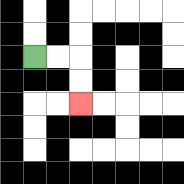{'start': '[1, 2]', 'end': '[3, 4]', 'path_directions': 'R,R,D,D', 'path_coordinates': '[[1, 2], [2, 2], [3, 2], [3, 3], [3, 4]]'}